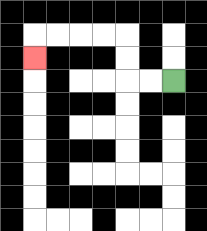{'start': '[7, 3]', 'end': '[1, 2]', 'path_directions': 'L,L,U,U,L,L,L,L,D', 'path_coordinates': '[[7, 3], [6, 3], [5, 3], [5, 2], [5, 1], [4, 1], [3, 1], [2, 1], [1, 1], [1, 2]]'}